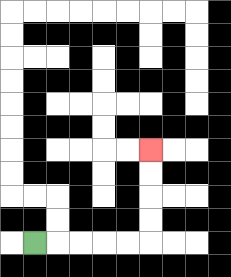{'start': '[1, 10]', 'end': '[6, 6]', 'path_directions': 'R,R,R,R,R,U,U,U,U', 'path_coordinates': '[[1, 10], [2, 10], [3, 10], [4, 10], [5, 10], [6, 10], [6, 9], [6, 8], [6, 7], [6, 6]]'}